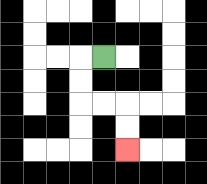{'start': '[4, 2]', 'end': '[5, 6]', 'path_directions': 'L,D,D,R,R,D,D', 'path_coordinates': '[[4, 2], [3, 2], [3, 3], [3, 4], [4, 4], [5, 4], [5, 5], [5, 6]]'}